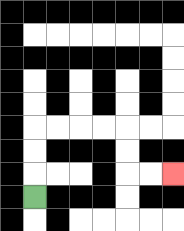{'start': '[1, 8]', 'end': '[7, 7]', 'path_directions': 'U,U,U,R,R,R,R,D,D,R,R', 'path_coordinates': '[[1, 8], [1, 7], [1, 6], [1, 5], [2, 5], [3, 5], [4, 5], [5, 5], [5, 6], [5, 7], [6, 7], [7, 7]]'}